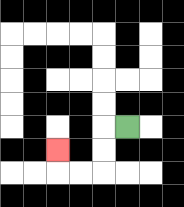{'start': '[5, 5]', 'end': '[2, 6]', 'path_directions': 'L,D,D,L,L,U', 'path_coordinates': '[[5, 5], [4, 5], [4, 6], [4, 7], [3, 7], [2, 7], [2, 6]]'}